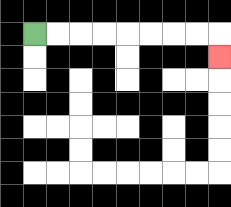{'start': '[1, 1]', 'end': '[9, 2]', 'path_directions': 'R,R,R,R,R,R,R,R,D', 'path_coordinates': '[[1, 1], [2, 1], [3, 1], [4, 1], [5, 1], [6, 1], [7, 1], [8, 1], [9, 1], [9, 2]]'}